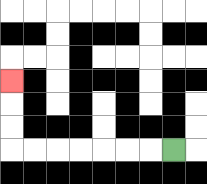{'start': '[7, 6]', 'end': '[0, 3]', 'path_directions': 'L,L,L,L,L,L,L,U,U,U', 'path_coordinates': '[[7, 6], [6, 6], [5, 6], [4, 6], [3, 6], [2, 6], [1, 6], [0, 6], [0, 5], [0, 4], [0, 3]]'}